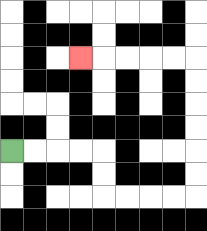{'start': '[0, 6]', 'end': '[3, 2]', 'path_directions': 'R,R,R,R,D,D,R,R,R,R,U,U,U,U,U,U,L,L,L,L,L', 'path_coordinates': '[[0, 6], [1, 6], [2, 6], [3, 6], [4, 6], [4, 7], [4, 8], [5, 8], [6, 8], [7, 8], [8, 8], [8, 7], [8, 6], [8, 5], [8, 4], [8, 3], [8, 2], [7, 2], [6, 2], [5, 2], [4, 2], [3, 2]]'}